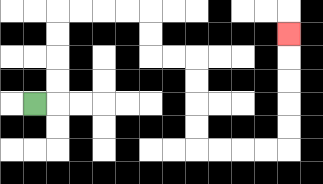{'start': '[1, 4]', 'end': '[12, 1]', 'path_directions': 'R,U,U,U,U,R,R,R,R,D,D,R,R,D,D,D,D,R,R,R,R,U,U,U,U,U', 'path_coordinates': '[[1, 4], [2, 4], [2, 3], [2, 2], [2, 1], [2, 0], [3, 0], [4, 0], [5, 0], [6, 0], [6, 1], [6, 2], [7, 2], [8, 2], [8, 3], [8, 4], [8, 5], [8, 6], [9, 6], [10, 6], [11, 6], [12, 6], [12, 5], [12, 4], [12, 3], [12, 2], [12, 1]]'}